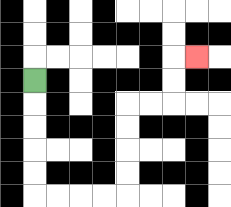{'start': '[1, 3]', 'end': '[8, 2]', 'path_directions': 'D,D,D,D,D,R,R,R,R,U,U,U,U,R,R,U,U,R', 'path_coordinates': '[[1, 3], [1, 4], [1, 5], [1, 6], [1, 7], [1, 8], [2, 8], [3, 8], [4, 8], [5, 8], [5, 7], [5, 6], [5, 5], [5, 4], [6, 4], [7, 4], [7, 3], [7, 2], [8, 2]]'}